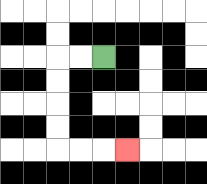{'start': '[4, 2]', 'end': '[5, 6]', 'path_directions': 'L,L,D,D,D,D,R,R,R', 'path_coordinates': '[[4, 2], [3, 2], [2, 2], [2, 3], [2, 4], [2, 5], [2, 6], [3, 6], [4, 6], [5, 6]]'}